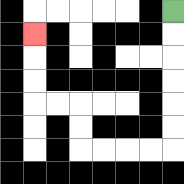{'start': '[7, 0]', 'end': '[1, 1]', 'path_directions': 'D,D,D,D,D,D,L,L,L,L,U,U,L,L,U,U,U', 'path_coordinates': '[[7, 0], [7, 1], [7, 2], [7, 3], [7, 4], [7, 5], [7, 6], [6, 6], [5, 6], [4, 6], [3, 6], [3, 5], [3, 4], [2, 4], [1, 4], [1, 3], [1, 2], [1, 1]]'}